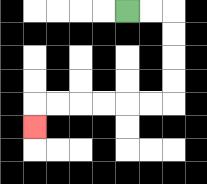{'start': '[5, 0]', 'end': '[1, 5]', 'path_directions': 'R,R,D,D,D,D,L,L,L,L,L,L,D', 'path_coordinates': '[[5, 0], [6, 0], [7, 0], [7, 1], [7, 2], [7, 3], [7, 4], [6, 4], [5, 4], [4, 4], [3, 4], [2, 4], [1, 4], [1, 5]]'}